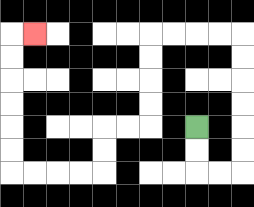{'start': '[8, 5]', 'end': '[1, 1]', 'path_directions': 'D,D,R,R,U,U,U,U,U,U,L,L,L,L,D,D,D,D,L,L,D,D,L,L,L,L,U,U,U,U,U,U,R', 'path_coordinates': '[[8, 5], [8, 6], [8, 7], [9, 7], [10, 7], [10, 6], [10, 5], [10, 4], [10, 3], [10, 2], [10, 1], [9, 1], [8, 1], [7, 1], [6, 1], [6, 2], [6, 3], [6, 4], [6, 5], [5, 5], [4, 5], [4, 6], [4, 7], [3, 7], [2, 7], [1, 7], [0, 7], [0, 6], [0, 5], [0, 4], [0, 3], [0, 2], [0, 1], [1, 1]]'}